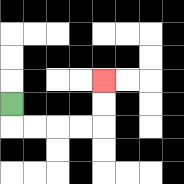{'start': '[0, 4]', 'end': '[4, 3]', 'path_directions': 'D,R,R,R,R,U,U', 'path_coordinates': '[[0, 4], [0, 5], [1, 5], [2, 5], [3, 5], [4, 5], [4, 4], [4, 3]]'}